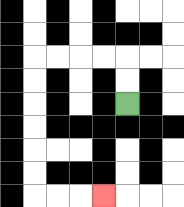{'start': '[5, 4]', 'end': '[4, 8]', 'path_directions': 'U,U,L,L,L,L,D,D,D,D,D,D,R,R,R', 'path_coordinates': '[[5, 4], [5, 3], [5, 2], [4, 2], [3, 2], [2, 2], [1, 2], [1, 3], [1, 4], [1, 5], [1, 6], [1, 7], [1, 8], [2, 8], [3, 8], [4, 8]]'}